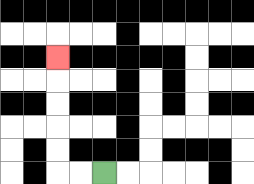{'start': '[4, 7]', 'end': '[2, 2]', 'path_directions': 'L,L,U,U,U,U,U', 'path_coordinates': '[[4, 7], [3, 7], [2, 7], [2, 6], [2, 5], [2, 4], [2, 3], [2, 2]]'}